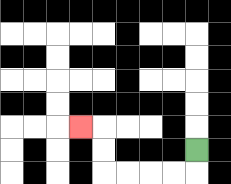{'start': '[8, 6]', 'end': '[3, 5]', 'path_directions': 'D,L,L,L,L,U,U,L', 'path_coordinates': '[[8, 6], [8, 7], [7, 7], [6, 7], [5, 7], [4, 7], [4, 6], [4, 5], [3, 5]]'}